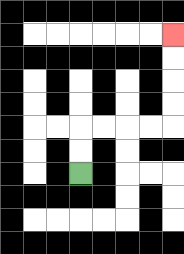{'start': '[3, 7]', 'end': '[7, 1]', 'path_directions': 'U,U,R,R,R,R,U,U,U,U', 'path_coordinates': '[[3, 7], [3, 6], [3, 5], [4, 5], [5, 5], [6, 5], [7, 5], [7, 4], [7, 3], [7, 2], [7, 1]]'}